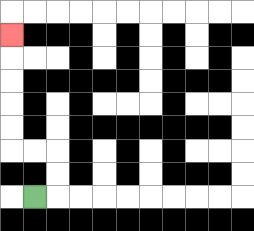{'start': '[1, 8]', 'end': '[0, 1]', 'path_directions': 'R,U,U,L,L,U,U,U,U,U', 'path_coordinates': '[[1, 8], [2, 8], [2, 7], [2, 6], [1, 6], [0, 6], [0, 5], [0, 4], [0, 3], [0, 2], [0, 1]]'}